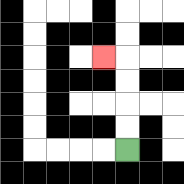{'start': '[5, 6]', 'end': '[4, 2]', 'path_directions': 'U,U,U,U,L', 'path_coordinates': '[[5, 6], [5, 5], [5, 4], [5, 3], [5, 2], [4, 2]]'}